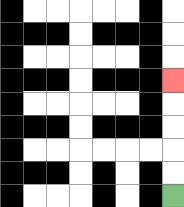{'start': '[7, 8]', 'end': '[7, 3]', 'path_directions': 'U,U,U,U,U', 'path_coordinates': '[[7, 8], [7, 7], [7, 6], [7, 5], [7, 4], [7, 3]]'}